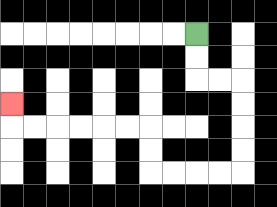{'start': '[8, 1]', 'end': '[0, 4]', 'path_directions': 'D,D,R,R,D,D,D,D,L,L,L,L,U,U,L,L,L,L,L,L,U', 'path_coordinates': '[[8, 1], [8, 2], [8, 3], [9, 3], [10, 3], [10, 4], [10, 5], [10, 6], [10, 7], [9, 7], [8, 7], [7, 7], [6, 7], [6, 6], [6, 5], [5, 5], [4, 5], [3, 5], [2, 5], [1, 5], [0, 5], [0, 4]]'}